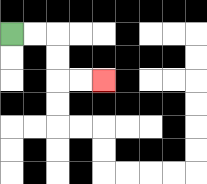{'start': '[0, 1]', 'end': '[4, 3]', 'path_directions': 'R,R,D,D,R,R', 'path_coordinates': '[[0, 1], [1, 1], [2, 1], [2, 2], [2, 3], [3, 3], [4, 3]]'}